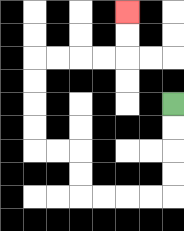{'start': '[7, 4]', 'end': '[5, 0]', 'path_directions': 'D,D,D,D,L,L,L,L,U,U,L,L,U,U,U,U,R,R,R,R,U,U', 'path_coordinates': '[[7, 4], [7, 5], [7, 6], [7, 7], [7, 8], [6, 8], [5, 8], [4, 8], [3, 8], [3, 7], [3, 6], [2, 6], [1, 6], [1, 5], [1, 4], [1, 3], [1, 2], [2, 2], [3, 2], [4, 2], [5, 2], [5, 1], [5, 0]]'}